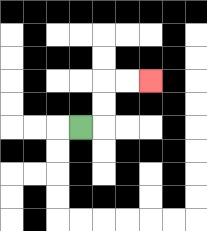{'start': '[3, 5]', 'end': '[6, 3]', 'path_directions': 'R,U,U,R,R', 'path_coordinates': '[[3, 5], [4, 5], [4, 4], [4, 3], [5, 3], [6, 3]]'}